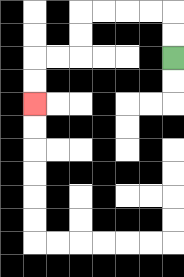{'start': '[7, 2]', 'end': '[1, 4]', 'path_directions': 'U,U,L,L,L,L,D,D,L,L,D,D', 'path_coordinates': '[[7, 2], [7, 1], [7, 0], [6, 0], [5, 0], [4, 0], [3, 0], [3, 1], [3, 2], [2, 2], [1, 2], [1, 3], [1, 4]]'}